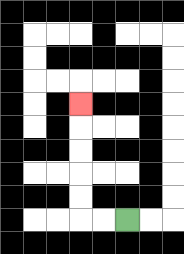{'start': '[5, 9]', 'end': '[3, 4]', 'path_directions': 'L,L,U,U,U,U,U', 'path_coordinates': '[[5, 9], [4, 9], [3, 9], [3, 8], [3, 7], [3, 6], [3, 5], [3, 4]]'}